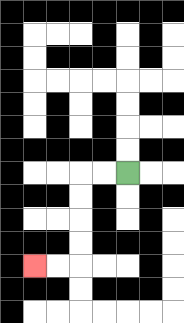{'start': '[5, 7]', 'end': '[1, 11]', 'path_directions': 'L,L,D,D,D,D,L,L', 'path_coordinates': '[[5, 7], [4, 7], [3, 7], [3, 8], [3, 9], [3, 10], [3, 11], [2, 11], [1, 11]]'}